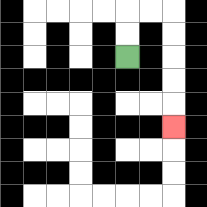{'start': '[5, 2]', 'end': '[7, 5]', 'path_directions': 'U,U,R,R,D,D,D,D,D', 'path_coordinates': '[[5, 2], [5, 1], [5, 0], [6, 0], [7, 0], [7, 1], [7, 2], [7, 3], [7, 4], [7, 5]]'}